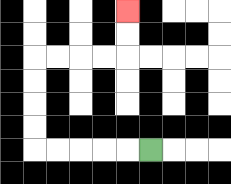{'start': '[6, 6]', 'end': '[5, 0]', 'path_directions': 'L,L,L,L,L,U,U,U,U,R,R,R,R,U,U', 'path_coordinates': '[[6, 6], [5, 6], [4, 6], [3, 6], [2, 6], [1, 6], [1, 5], [1, 4], [1, 3], [1, 2], [2, 2], [3, 2], [4, 2], [5, 2], [5, 1], [5, 0]]'}